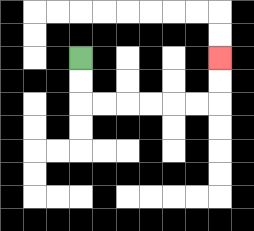{'start': '[3, 2]', 'end': '[9, 2]', 'path_directions': 'D,D,R,R,R,R,R,R,U,U', 'path_coordinates': '[[3, 2], [3, 3], [3, 4], [4, 4], [5, 4], [6, 4], [7, 4], [8, 4], [9, 4], [9, 3], [9, 2]]'}